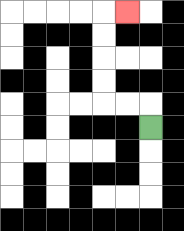{'start': '[6, 5]', 'end': '[5, 0]', 'path_directions': 'U,L,L,U,U,U,U,R', 'path_coordinates': '[[6, 5], [6, 4], [5, 4], [4, 4], [4, 3], [4, 2], [4, 1], [4, 0], [5, 0]]'}